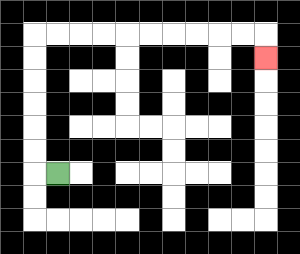{'start': '[2, 7]', 'end': '[11, 2]', 'path_directions': 'L,U,U,U,U,U,U,R,R,R,R,R,R,R,R,R,R,D', 'path_coordinates': '[[2, 7], [1, 7], [1, 6], [1, 5], [1, 4], [1, 3], [1, 2], [1, 1], [2, 1], [3, 1], [4, 1], [5, 1], [6, 1], [7, 1], [8, 1], [9, 1], [10, 1], [11, 1], [11, 2]]'}